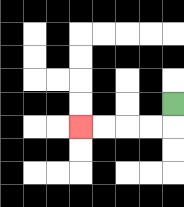{'start': '[7, 4]', 'end': '[3, 5]', 'path_directions': 'D,L,L,L,L', 'path_coordinates': '[[7, 4], [7, 5], [6, 5], [5, 5], [4, 5], [3, 5]]'}